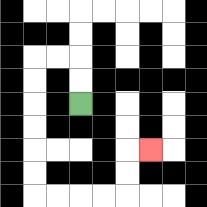{'start': '[3, 4]', 'end': '[6, 6]', 'path_directions': 'U,U,L,L,D,D,D,D,D,D,R,R,R,R,U,U,R', 'path_coordinates': '[[3, 4], [3, 3], [3, 2], [2, 2], [1, 2], [1, 3], [1, 4], [1, 5], [1, 6], [1, 7], [1, 8], [2, 8], [3, 8], [4, 8], [5, 8], [5, 7], [5, 6], [6, 6]]'}